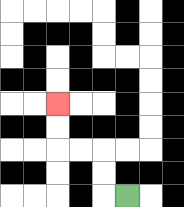{'start': '[5, 8]', 'end': '[2, 4]', 'path_directions': 'L,U,U,L,L,U,U', 'path_coordinates': '[[5, 8], [4, 8], [4, 7], [4, 6], [3, 6], [2, 6], [2, 5], [2, 4]]'}